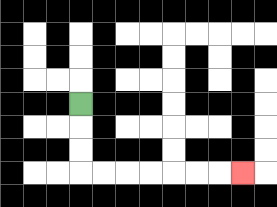{'start': '[3, 4]', 'end': '[10, 7]', 'path_directions': 'D,D,D,R,R,R,R,R,R,R', 'path_coordinates': '[[3, 4], [3, 5], [3, 6], [3, 7], [4, 7], [5, 7], [6, 7], [7, 7], [8, 7], [9, 7], [10, 7]]'}